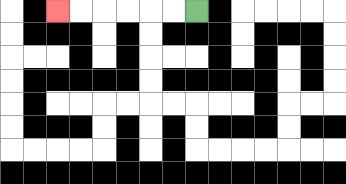{'start': '[8, 0]', 'end': '[2, 0]', 'path_directions': 'L,L,L,L,L,L', 'path_coordinates': '[[8, 0], [7, 0], [6, 0], [5, 0], [4, 0], [3, 0], [2, 0]]'}